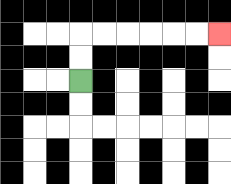{'start': '[3, 3]', 'end': '[9, 1]', 'path_directions': 'U,U,R,R,R,R,R,R', 'path_coordinates': '[[3, 3], [3, 2], [3, 1], [4, 1], [5, 1], [6, 1], [7, 1], [8, 1], [9, 1]]'}